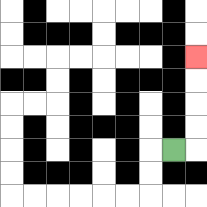{'start': '[7, 6]', 'end': '[8, 2]', 'path_directions': 'R,U,U,U,U', 'path_coordinates': '[[7, 6], [8, 6], [8, 5], [8, 4], [8, 3], [8, 2]]'}